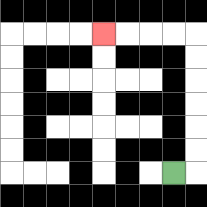{'start': '[7, 7]', 'end': '[4, 1]', 'path_directions': 'R,U,U,U,U,U,U,L,L,L,L', 'path_coordinates': '[[7, 7], [8, 7], [8, 6], [8, 5], [8, 4], [8, 3], [8, 2], [8, 1], [7, 1], [6, 1], [5, 1], [4, 1]]'}